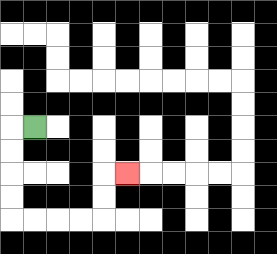{'start': '[1, 5]', 'end': '[5, 7]', 'path_directions': 'L,D,D,D,D,R,R,R,R,U,U,R', 'path_coordinates': '[[1, 5], [0, 5], [0, 6], [0, 7], [0, 8], [0, 9], [1, 9], [2, 9], [3, 9], [4, 9], [4, 8], [4, 7], [5, 7]]'}